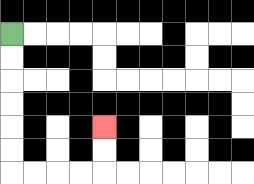{'start': '[0, 1]', 'end': '[4, 5]', 'path_directions': 'D,D,D,D,D,D,R,R,R,R,U,U', 'path_coordinates': '[[0, 1], [0, 2], [0, 3], [0, 4], [0, 5], [0, 6], [0, 7], [1, 7], [2, 7], [3, 7], [4, 7], [4, 6], [4, 5]]'}